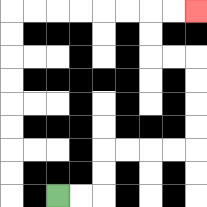{'start': '[2, 8]', 'end': '[8, 0]', 'path_directions': 'R,R,U,U,R,R,R,R,U,U,U,U,L,L,U,U,R,R', 'path_coordinates': '[[2, 8], [3, 8], [4, 8], [4, 7], [4, 6], [5, 6], [6, 6], [7, 6], [8, 6], [8, 5], [8, 4], [8, 3], [8, 2], [7, 2], [6, 2], [6, 1], [6, 0], [7, 0], [8, 0]]'}